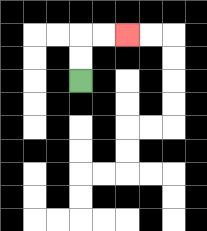{'start': '[3, 3]', 'end': '[5, 1]', 'path_directions': 'U,U,R,R', 'path_coordinates': '[[3, 3], [3, 2], [3, 1], [4, 1], [5, 1]]'}